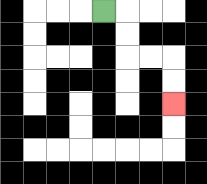{'start': '[4, 0]', 'end': '[7, 4]', 'path_directions': 'R,D,D,R,R,D,D', 'path_coordinates': '[[4, 0], [5, 0], [5, 1], [5, 2], [6, 2], [7, 2], [7, 3], [7, 4]]'}